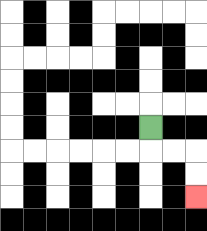{'start': '[6, 5]', 'end': '[8, 8]', 'path_directions': 'D,R,R,D,D', 'path_coordinates': '[[6, 5], [6, 6], [7, 6], [8, 6], [8, 7], [8, 8]]'}